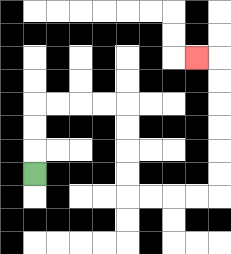{'start': '[1, 7]', 'end': '[8, 2]', 'path_directions': 'U,U,U,R,R,R,R,D,D,D,D,R,R,R,R,U,U,U,U,U,U,L', 'path_coordinates': '[[1, 7], [1, 6], [1, 5], [1, 4], [2, 4], [3, 4], [4, 4], [5, 4], [5, 5], [5, 6], [5, 7], [5, 8], [6, 8], [7, 8], [8, 8], [9, 8], [9, 7], [9, 6], [9, 5], [9, 4], [9, 3], [9, 2], [8, 2]]'}